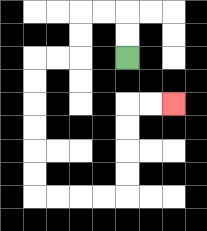{'start': '[5, 2]', 'end': '[7, 4]', 'path_directions': 'U,U,L,L,D,D,L,L,D,D,D,D,D,D,R,R,R,R,U,U,U,U,R,R', 'path_coordinates': '[[5, 2], [5, 1], [5, 0], [4, 0], [3, 0], [3, 1], [3, 2], [2, 2], [1, 2], [1, 3], [1, 4], [1, 5], [1, 6], [1, 7], [1, 8], [2, 8], [3, 8], [4, 8], [5, 8], [5, 7], [5, 6], [5, 5], [5, 4], [6, 4], [7, 4]]'}